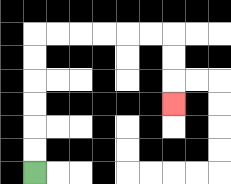{'start': '[1, 7]', 'end': '[7, 4]', 'path_directions': 'U,U,U,U,U,U,R,R,R,R,R,R,D,D,D', 'path_coordinates': '[[1, 7], [1, 6], [1, 5], [1, 4], [1, 3], [1, 2], [1, 1], [2, 1], [3, 1], [4, 1], [5, 1], [6, 1], [7, 1], [7, 2], [7, 3], [7, 4]]'}